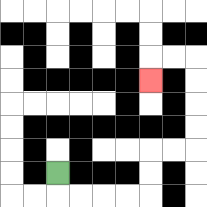{'start': '[2, 7]', 'end': '[6, 3]', 'path_directions': 'D,R,R,R,R,U,U,R,R,U,U,U,U,L,L,D', 'path_coordinates': '[[2, 7], [2, 8], [3, 8], [4, 8], [5, 8], [6, 8], [6, 7], [6, 6], [7, 6], [8, 6], [8, 5], [8, 4], [8, 3], [8, 2], [7, 2], [6, 2], [6, 3]]'}